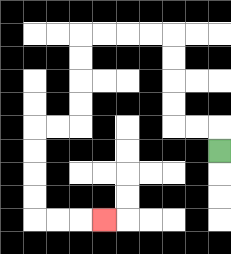{'start': '[9, 6]', 'end': '[4, 9]', 'path_directions': 'U,L,L,U,U,U,U,L,L,L,L,D,D,D,D,L,L,D,D,D,D,R,R,R', 'path_coordinates': '[[9, 6], [9, 5], [8, 5], [7, 5], [7, 4], [7, 3], [7, 2], [7, 1], [6, 1], [5, 1], [4, 1], [3, 1], [3, 2], [3, 3], [3, 4], [3, 5], [2, 5], [1, 5], [1, 6], [1, 7], [1, 8], [1, 9], [2, 9], [3, 9], [4, 9]]'}